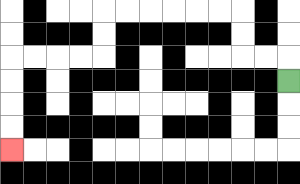{'start': '[12, 3]', 'end': '[0, 6]', 'path_directions': 'U,L,L,U,U,L,L,L,L,L,L,D,D,L,L,L,L,D,D,D,D', 'path_coordinates': '[[12, 3], [12, 2], [11, 2], [10, 2], [10, 1], [10, 0], [9, 0], [8, 0], [7, 0], [6, 0], [5, 0], [4, 0], [4, 1], [4, 2], [3, 2], [2, 2], [1, 2], [0, 2], [0, 3], [0, 4], [0, 5], [0, 6]]'}